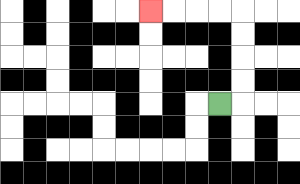{'start': '[9, 4]', 'end': '[6, 0]', 'path_directions': 'R,U,U,U,U,L,L,L,L', 'path_coordinates': '[[9, 4], [10, 4], [10, 3], [10, 2], [10, 1], [10, 0], [9, 0], [8, 0], [7, 0], [6, 0]]'}